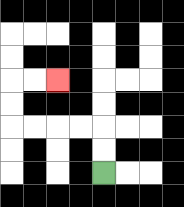{'start': '[4, 7]', 'end': '[2, 3]', 'path_directions': 'U,U,L,L,L,L,U,U,R,R', 'path_coordinates': '[[4, 7], [4, 6], [4, 5], [3, 5], [2, 5], [1, 5], [0, 5], [0, 4], [0, 3], [1, 3], [2, 3]]'}